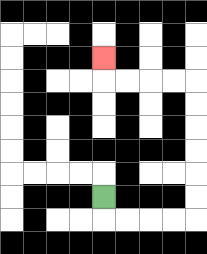{'start': '[4, 8]', 'end': '[4, 2]', 'path_directions': 'D,R,R,R,R,U,U,U,U,U,U,L,L,L,L,U', 'path_coordinates': '[[4, 8], [4, 9], [5, 9], [6, 9], [7, 9], [8, 9], [8, 8], [8, 7], [8, 6], [8, 5], [8, 4], [8, 3], [7, 3], [6, 3], [5, 3], [4, 3], [4, 2]]'}